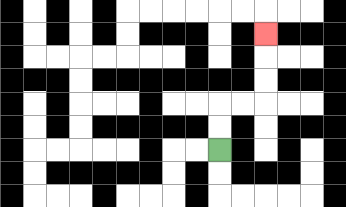{'start': '[9, 6]', 'end': '[11, 1]', 'path_directions': 'U,U,R,R,U,U,U', 'path_coordinates': '[[9, 6], [9, 5], [9, 4], [10, 4], [11, 4], [11, 3], [11, 2], [11, 1]]'}